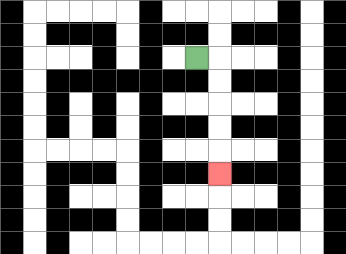{'start': '[8, 2]', 'end': '[9, 7]', 'path_directions': 'R,D,D,D,D,D', 'path_coordinates': '[[8, 2], [9, 2], [9, 3], [9, 4], [9, 5], [9, 6], [9, 7]]'}